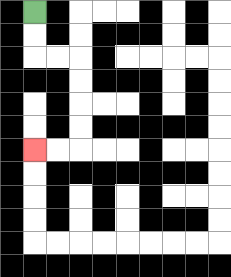{'start': '[1, 0]', 'end': '[1, 6]', 'path_directions': 'D,D,R,R,D,D,D,D,L,L', 'path_coordinates': '[[1, 0], [1, 1], [1, 2], [2, 2], [3, 2], [3, 3], [3, 4], [3, 5], [3, 6], [2, 6], [1, 6]]'}